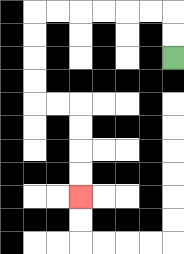{'start': '[7, 2]', 'end': '[3, 8]', 'path_directions': 'U,U,L,L,L,L,L,L,D,D,D,D,R,R,D,D,D,D', 'path_coordinates': '[[7, 2], [7, 1], [7, 0], [6, 0], [5, 0], [4, 0], [3, 0], [2, 0], [1, 0], [1, 1], [1, 2], [1, 3], [1, 4], [2, 4], [3, 4], [3, 5], [3, 6], [3, 7], [3, 8]]'}